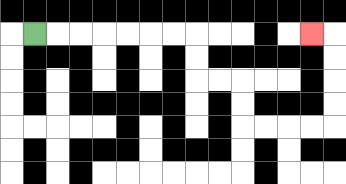{'start': '[1, 1]', 'end': '[13, 1]', 'path_directions': 'R,R,R,R,R,R,R,D,D,R,R,D,D,R,R,R,R,U,U,U,U,L', 'path_coordinates': '[[1, 1], [2, 1], [3, 1], [4, 1], [5, 1], [6, 1], [7, 1], [8, 1], [8, 2], [8, 3], [9, 3], [10, 3], [10, 4], [10, 5], [11, 5], [12, 5], [13, 5], [14, 5], [14, 4], [14, 3], [14, 2], [14, 1], [13, 1]]'}